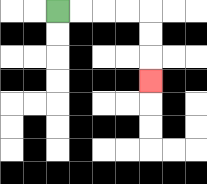{'start': '[2, 0]', 'end': '[6, 3]', 'path_directions': 'R,R,R,R,D,D,D', 'path_coordinates': '[[2, 0], [3, 0], [4, 0], [5, 0], [6, 0], [6, 1], [6, 2], [6, 3]]'}